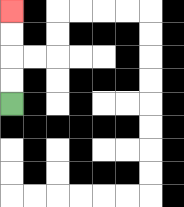{'start': '[0, 4]', 'end': '[0, 0]', 'path_directions': 'U,U,U,U', 'path_coordinates': '[[0, 4], [0, 3], [0, 2], [0, 1], [0, 0]]'}